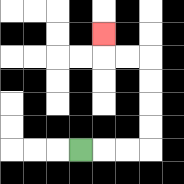{'start': '[3, 6]', 'end': '[4, 1]', 'path_directions': 'R,R,R,U,U,U,U,L,L,U', 'path_coordinates': '[[3, 6], [4, 6], [5, 6], [6, 6], [6, 5], [6, 4], [6, 3], [6, 2], [5, 2], [4, 2], [4, 1]]'}